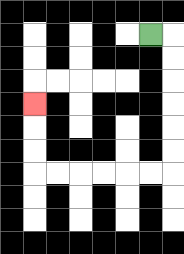{'start': '[6, 1]', 'end': '[1, 4]', 'path_directions': 'R,D,D,D,D,D,D,L,L,L,L,L,L,U,U,U', 'path_coordinates': '[[6, 1], [7, 1], [7, 2], [7, 3], [7, 4], [7, 5], [7, 6], [7, 7], [6, 7], [5, 7], [4, 7], [3, 7], [2, 7], [1, 7], [1, 6], [1, 5], [1, 4]]'}